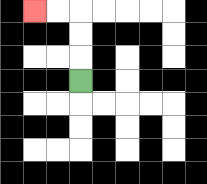{'start': '[3, 3]', 'end': '[1, 0]', 'path_directions': 'U,U,U,L,L', 'path_coordinates': '[[3, 3], [3, 2], [3, 1], [3, 0], [2, 0], [1, 0]]'}